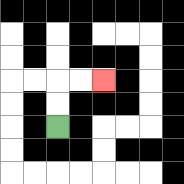{'start': '[2, 5]', 'end': '[4, 3]', 'path_directions': 'U,U,R,R', 'path_coordinates': '[[2, 5], [2, 4], [2, 3], [3, 3], [4, 3]]'}